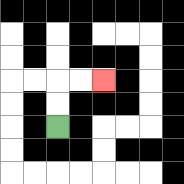{'start': '[2, 5]', 'end': '[4, 3]', 'path_directions': 'U,U,R,R', 'path_coordinates': '[[2, 5], [2, 4], [2, 3], [3, 3], [4, 3]]'}